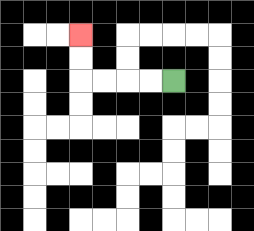{'start': '[7, 3]', 'end': '[3, 1]', 'path_directions': 'L,L,L,L,U,U', 'path_coordinates': '[[7, 3], [6, 3], [5, 3], [4, 3], [3, 3], [3, 2], [3, 1]]'}